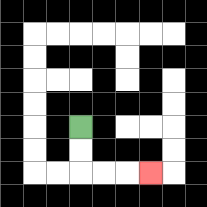{'start': '[3, 5]', 'end': '[6, 7]', 'path_directions': 'D,D,R,R,R', 'path_coordinates': '[[3, 5], [3, 6], [3, 7], [4, 7], [5, 7], [6, 7]]'}